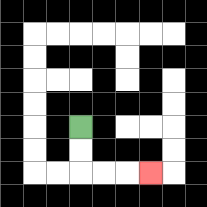{'start': '[3, 5]', 'end': '[6, 7]', 'path_directions': 'D,D,R,R,R', 'path_coordinates': '[[3, 5], [3, 6], [3, 7], [4, 7], [5, 7], [6, 7]]'}